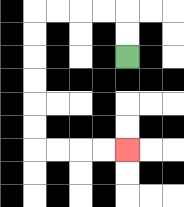{'start': '[5, 2]', 'end': '[5, 6]', 'path_directions': 'U,U,L,L,L,L,D,D,D,D,D,D,R,R,R,R', 'path_coordinates': '[[5, 2], [5, 1], [5, 0], [4, 0], [3, 0], [2, 0], [1, 0], [1, 1], [1, 2], [1, 3], [1, 4], [1, 5], [1, 6], [2, 6], [3, 6], [4, 6], [5, 6]]'}